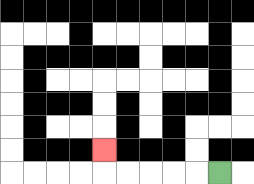{'start': '[9, 7]', 'end': '[4, 6]', 'path_directions': 'L,L,L,L,L,U', 'path_coordinates': '[[9, 7], [8, 7], [7, 7], [6, 7], [5, 7], [4, 7], [4, 6]]'}